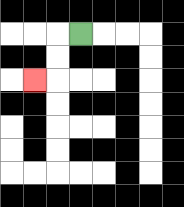{'start': '[3, 1]', 'end': '[1, 3]', 'path_directions': 'L,D,D,L', 'path_coordinates': '[[3, 1], [2, 1], [2, 2], [2, 3], [1, 3]]'}